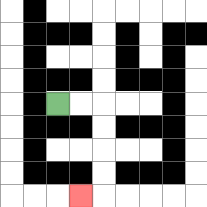{'start': '[2, 4]', 'end': '[3, 8]', 'path_directions': 'R,R,D,D,D,D,L', 'path_coordinates': '[[2, 4], [3, 4], [4, 4], [4, 5], [4, 6], [4, 7], [4, 8], [3, 8]]'}